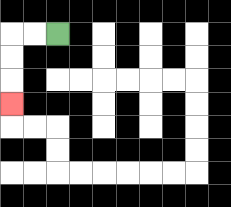{'start': '[2, 1]', 'end': '[0, 4]', 'path_directions': 'L,L,D,D,D', 'path_coordinates': '[[2, 1], [1, 1], [0, 1], [0, 2], [0, 3], [0, 4]]'}